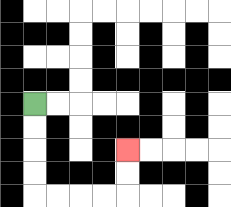{'start': '[1, 4]', 'end': '[5, 6]', 'path_directions': 'D,D,D,D,R,R,R,R,U,U', 'path_coordinates': '[[1, 4], [1, 5], [1, 6], [1, 7], [1, 8], [2, 8], [3, 8], [4, 8], [5, 8], [5, 7], [5, 6]]'}